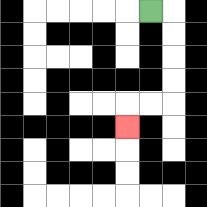{'start': '[6, 0]', 'end': '[5, 5]', 'path_directions': 'R,D,D,D,D,L,L,D', 'path_coordinates': '[[6, 0], [7, 0], [7, 1], [7, 2], [7, 3], [7, 4], [6, 4], [5, 4], [5, 5]]'}